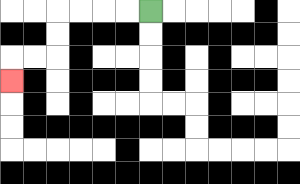{'start': '[6, 0]', 'end': '[0, 3]', 'path_directions': 'L,L,L,L,D,D,L,L,D', 'path_coordinates': '[[6, 0], [5, 0], [4, 0], [3, 0], [2, 0], [2, 1], [2, 2], [1, 2], [0, 2], [0, 3]]'}